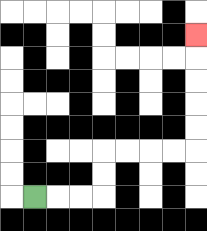{'start': '[1, 8]', 'end': '[8, 1]', 'path_directions': 'R,R,R,U,U,R,R,R,R,U,U,U,U,U', 'path_coordinates': '[[1, 8], [2, 8], [3, 8], [4, 8], [4, 7], [4, 6], [5, 6], [6, 6], [7, 6], [8, 6], [8, 5], [8, 4], [8, 3], [8, 2], [8, 1]]'}